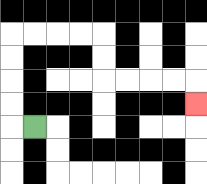{'start': '[1, 5]', 'end': '[8, 4]', 'path_directions': 'L,U,U,U,U,R,R,R,R,D,D,R,R,R,R,D', 'path_coordinates': '[[1, 5], [0, 5], [0, 4], [0, 3], [0, 2], [0, 1], [1, 1], [2, 1], [3, 1], [4, 1], [4, 2], [4, 3], [5, 3], [6, 3], [7, 3], [8, 3], [8, 4]]'}